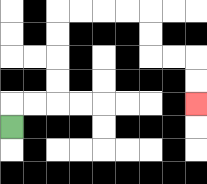{'start': '[0, 5]', 'end': '[8, 4]', 'path_directions': 'U,R,R,U,U,U,U,R,R,R,R,D,D,R,R,D,D', 'path_coordinates': '[[0, 5], [0, 4], [1, 4], [2, 4], [2, 3], [2, 2], [2, 1], [2, 0], [3, 0], [4, 0], [5, 0], [6, 0], [6, 1], [6, 2], [7, 2], [8, 2], [8, 3], [8, 4]]'}